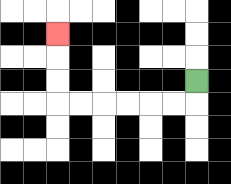{'start': '[8, 3]', 'end': '[2, 1]', 'path_directions': 'D,L,L,L,L,L,L,U,U,U', 'path_coordinates': '[[8, 3], [8, 4], [7, 4], [6, 4], [5, 4], [4, 4], [3, 4], [2, 4], [2, 3], [2, 2], [2, 1]]'}